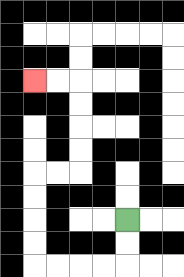{'start': '[5, 9]', 'end': '[1, 3]', 'path_directions': 'D,D,L,L,L,L,U,U,U,U,R,R,U,U,U,U,L,L', 'path_coordinates': '[[5, 9], [5, 10], [5, 11], [4, 11], [3, 11], [2, 11], [1, 11], [1, 10], [1, 9], [1, 8], [1, 7], [2, 7], [3, 7], [3, 6], [3, 5], [3, 4], [3, 3], [2, 3], [1, 3]]'}